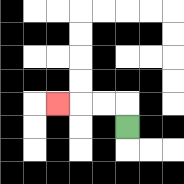{'start': '[5, 5]', 'end': '[2, 4]', 'path_directions': 'U,L,L,L', 'path_coordinates': '[[5, 5], [5, 4], [4, 4], [3, 4], [2, 4]]'}